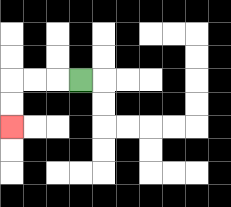{'start': '[3, 3]', 'end': '[0, 5]', 'path_directions': 'L,L,L,D,D', 'path_coordinates': '[[3, 3], [2, 3], [1, 3], [0, 3], [0, 4], [0, 5]]'}